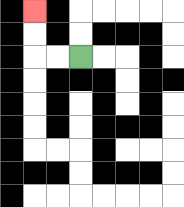{'start': '[3, 2]', 'end': '[1, 0]', 'path_directions': 'L,L,U,U', 'path_coordinates': '[[3, 2], [2, 2], [1, 2], [1, 1], [1, 0]]'}